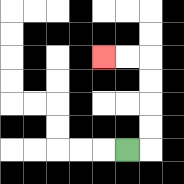{'start': '[5, 6]', 'end': '[4, 2]', 'path_directions': 'R,U,U,U,U,L,L', 'path_coordinates': '[[5, 6], [6, 6], [6, 5], [6, 4], [6, 3], [6, 2], [5, 2], [4, 2]]'}